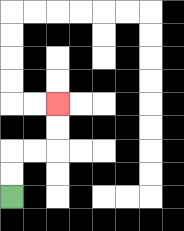{'start': '[0, 8]', 'end': '[2, 4]', 'path_directions': 'U,U,R,R,U,U', 'path_coordinates': '[[0, 8], [0, 7], [0, 6], [1, 6], [2, 6], [2, 5], [2, 4]]'}